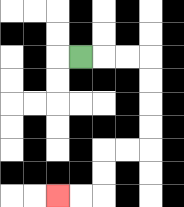{'start': '[3, 2]', 'end': '[2, 8]', 'path_directions': 'R,R,R,D,D,D,D,L,L,D,D,L,L', 'path_coordinates': '[[3, 2], [4, 2], [5, 2], [6, 2], [6, 3], [6, 4], [6, 5], [6, 6], [5, 6], [4, 6], [4, 7], [4, 8], [3, 8], [2, 8]]'}